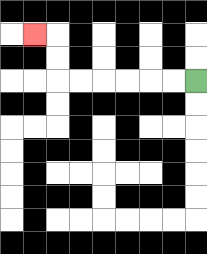{'start': '[8, 3]', 'end': '[1, 1]', 'path_directions': 'L,L,L,L,L,L,U,U,L', 'path_coordinates': '[[8, 3], [7, 3], [6, 3], [5, 3], [4, 3], [3, 3], [2, 3], [2, 2], [2, 1], [1, 1]]'}